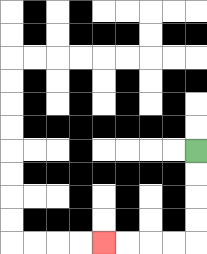{'start': '[8, 6]', 'end': '[4, 10]', 'path_directions': 'D,D,D,D,L,L,L,L', 'path_coordinates': '[[8, 6], [8, 7], [8, 8], [8, 9], [8, 10], [7, 10], [6, 10], [5, 10], [4, 10]]'}